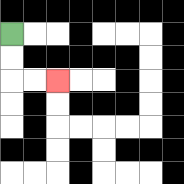{'start': '[0, 1]', 'end': '[2, 3]', 'path_directions': 'D,D,R,R', 'path_coordinates': '[[0, 1], [0, 2], [0, 3], [1, 3], [2, 3]]'}